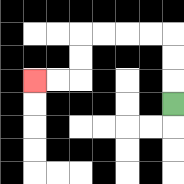{'start': '[7, 4]', 'end': '[1, 3]', 'path_directions': 'U,U,U,L,L,L,L,D,D,L,L', 'path_coordinates': '[[7, 4], [7, 3], [7, 2], [7, 1], [6, 1], [5, 1], [4, 1], [3, 1], [3, 2], [3, 3], [2, 3], [1, 3]]'}